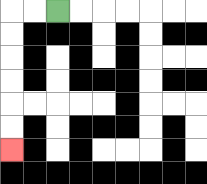{'start': '[2, 0]', 'end': '[0, 6]', 'path_directions': 'L,L,D,D,D,D,D,D', 'path_coordinates': '[[2, 0], [1, 0], [0, 0], [0, 1], [0, 2], [0, 3], [0, 4], [0, 5], [0, 6]]'}